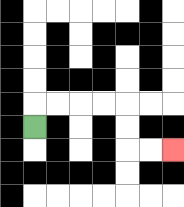{'start': '[1, 5]', 'end': '[7, 6]', 'path_directions': 'U,R,R,R,R,D,D,R,R', 'path_coordinates': '[[1, 5], [1, 4], [2, 4], [3, 4], [4, 4], [5, 4], [5, 5], [5, 6], [6, 6], [7, 6]]'}